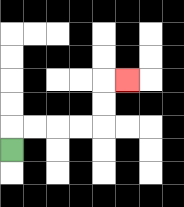{'start': '[0, 6]', 'end': '[5, 3]', 'path_directions': 'U,R,R,R,R,U,U,R', 'path_coordinates': '[[0, 6], [0, 5], [1, 5], [2, 5], [3, 5], [4, 5], [4, 4], [4, 3], [5, 3]]'}